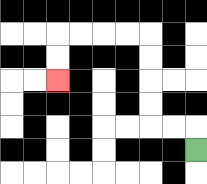{'start': '[8, 6]', 'end': '[2, 3]', 'path_directions': 'U,L,L,U,U,U,U,L,L,L,L,D,D', 'path_coordinates': '[[8, 6], [8, 5], [7, 5], [6, 5], [6, 4], [6, 3], [6, 2], [6, 1], [5, 1], [4, 1], [3, 1], [2, 1], [2, 2], [2, 3]]'}